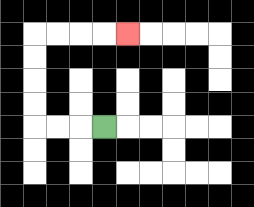{'start': '[4, 5]', 'end': '[5, 1]', 'path_directions': 'L,L,L,U,U,U,U,R,R,R,R', 'path_coordinates': '[[4, 5], [3, 5], [2, 5], [1, 5], [1, 4], [1, 3], [1, 2], [1, 1], [2, 1], [3, 1], [4, 1], [5, 1]]'}